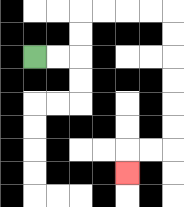{'start': '[1, 2]', 'end': '[5, 7]', 'path_directions': 'R,R,U,U,R,R,R,R,D,D,D,D,D,D,L,L,D', 'path_coordinates': '[[1, 2], [2, 2], [3, 2], [3, 1], [3, 0], [4, 0], [5, 0], [6, 0], [7, 0], [7, 1], [7, 2], [7, 3], [7, 4], [7, 5], [7, 6], [6, 6], [5, 6], [5, 7]]'}